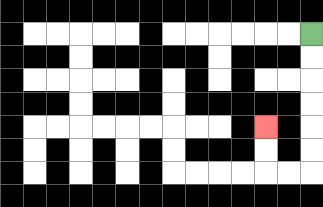{'start': '[13, 1]', 'end': '[11, 5]', 'path_directions': 'D,D,D,D,D,D,L,L,U,U', 'path_coordinates': '[[13, 1], [13, 2], [13, 3], [13, 4], [13, 5], [13, 6], [13, 7], [12, 7], [11, 7], [11, 6], [11, 5]]'}